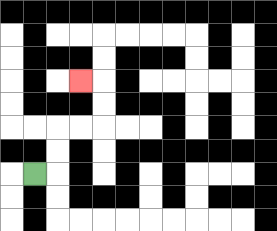{'start': '[1, 7]', 'end': '[3, 3]', 'path_directions': 'R,U,U,R,R,U,U,L', 'path_coordinates': '[[1, 7], [2, 7], [2, 6], [2, 5], [3, 5], [4, 5], [4, 4], [4, 3], [3, 3]]'}